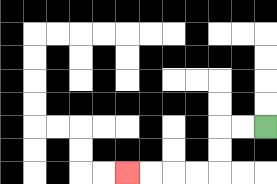{'start': '[11, 5]', 'end': '[5, 7]', 'path_directions': 'L,L,D,D,L,L,L,L', 'path_coordinates': '[[11, 5], [10, 5], [9, 5], [9, 6], [9, 7], [8, 7], [7, 7], [6, 7], [5, 7]]'}